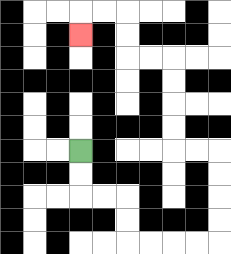{'start': '[3, 6]', 'end': '[3, 1]', 'path_directions': 'D,D,R,R,D,D,R,R,R,R,U,U,U,U,L,L,U,U,U,U,L,L,U,U,L,L,D', 'path_coordinates': '[[3, 6], [3, 7], [3, 8], [4, 8], [5, 8], [5, 9], [5, 10], [6, 10], [7, 10], [8, 10], [9, 10], [9, 9], [9, 8], [9, 7], [9, 6], [8, 6], [7, 6], [7, 5], [7, 4], [7, 3], [7, 2], [6, 2], [5, 2], [5, 1], [5, 0], [4, 0], [3, 0], [3, 1]]'}